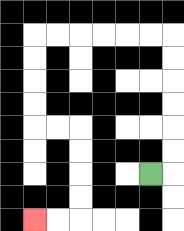{'start': '[6, 7]', 'end': '[1, 9]', 'path_directions': 'R,U,U,U,U,U,U,L,L,L,L,L,L,D,D,D,D,R,R,D,D,D,D,L,L', 'path_coordinates': '[[6, 7], [7, 7], [7, 6], [7, 5], [7, 4], [7, 3], [7, 2], [7, 1], [6, 1], [5, 1], [4, 1], [3, 1], [2, 1], [1, 1], [1, 2], [1, 3], [1, 4], [1, 5], [2, 5], [3, 5], [3, 6], [3, 7], [3, 8], [3, 9], [2, 9], [1, 9]]'}